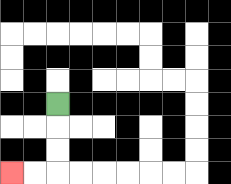{'start': '[2, 4]', 'end': '[0, 7]', 'path_directions': 'D,D,D,L,L', 'path_coordinates': '[[2, 4], [2, 5], [2, 6], [2, 7], [1, 7], [0, 7]]'}